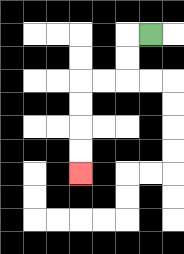{'start': '[6, 1]', 'end': '[3, 7]', 'path_directions': 'L,D,D,L,L,D,D,D,D', 'path_coordinates': '[[6, 1], [5, 1], [5, 2], [5, 3], [4, 3], [3, 3], [3, 4], [3, 5], [3, 6], [3, 7]]'}